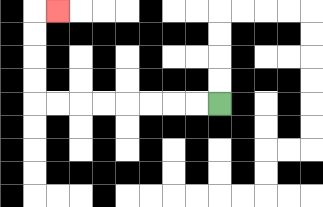{'start': '[9, 4]', 'end': '[2, 0]', 'path_directions': 'L,L,L,L,L,L,L,L,U,U,U,U,R', 'path_coordinates': '[[9, 4], [8, 4], [7, 4], [6, 4], [5, 4], [4, 4], [3, 4], [2, 4], [1, 4], [1, 3], [1, 2], [1, 1], [1, 0], [2, 0]]'}